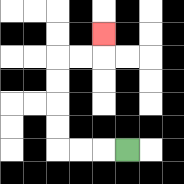{'start': '[5, 6]', 'end': '[4, 1]', 'path_directions': 'L,L,L,U,U,U,U,R,R,U', 'path_coordinates': '[[5, 6], [4, 6], [3, 6], [2, 6], [2, 5], [2, 4], [2, 3], [2, 2], [3, 2], [4, 2], [4, 1]]'}